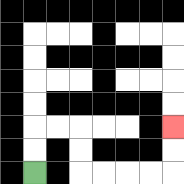{'start': '[1, 7]', 'end': '[7, 5]', 'path_directions': 'U,U,R,R,D,D,R,R,R,R,U,U', 'path_coordinates': '[[1, 7], [1, 6], [1, 5], [2, 5], [3, 5], [3, 6], [3, 7], [4, 7], [5, 7], [6, 7], [7, 7], [7, 6], [7, 5]]'}